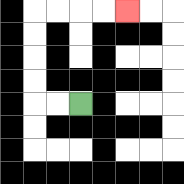{'start': '[3, 4]', 'end': '[5, 0]', 'path_directions': 'L,L,U,U,U,U,R,R,R,R', 'path_coordinates': '[[3, 4], [2, 4], [1, 4], [1, 3], [1, 2], [1, 1], [1, 0], [2, 0], [3, 0], [4, 0], [5, 0]]'}